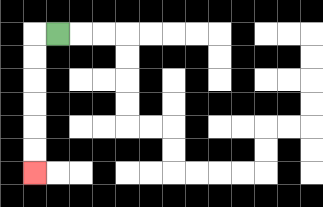{'start': '[2, 1]', 'end': '[1, 7]', 'path_directions': 'L,D,D,D,D,D,D', 'path_coordinates': '[[2, 1], [1, 1], [1, 2], [1, 3], [1, 4], [1, 5], [1, 6], [1, 7]]'}